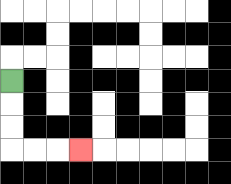{'start': '[0, 3]', 'end': '[3, 6]', 'path_directions': 'D,D,D,R,R,R', 'path_coordinates': '[[0, 3], [0, 4], [0, 5], [0, 6], [1, 6], [2, 6], [3, 6]]'}